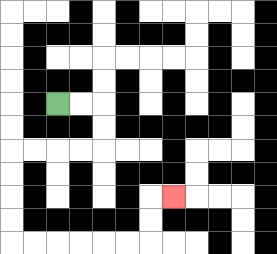{'start': '[2, 4]', 'end': '[7, 8]', 'path_directions': 'R,R,D,D,L,L,L,L,D,D,D,D,R,R,R,R,R,R,U,U,R', 'path_coordinates': '[[2, 4], [3, 4], [4, 4], [4, 5], [4, 6], [3, 6], [2, 6], [1, 6], [0, 6], [0, 7], [0, 8], [0, 9], [0, 10], [1, 10], [2, 10], [3, 10], [4, 10], [5, 10], [6, 10], [6, 9], [6, 8], [7, 8]]'}